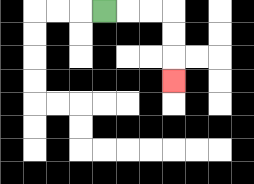{'start': '[4, 0]', 'end': '[7, 3]', 'path_directions': 'R,R,R,D,D,D', 'path_coordinates': '[[4, 0], [5, 0], [6, 0], [7, 0], [7, 1], [7, 2], [7, 3]]'}